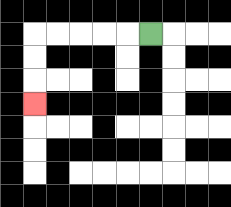{'start': '[6, 1]', 'end': '[1, 4]', 'path_directions': 'L,L,L,L,L,D,D,D', 'path_coordinates': '[[6, 1], [5, 1], [4, 1], [3, 1], [2, 1], [1, 1], [1, 2], [1, 3], [1, 4]]'}